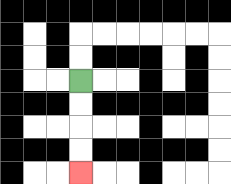{'start': '[3, 3]', 'end': '[3, 7]', 'path_directions': 'D,D,D,D', 'path_coordinates': '[[3, 3], [3, 4], [3, 5], [3, 6], [3, 7]]'}